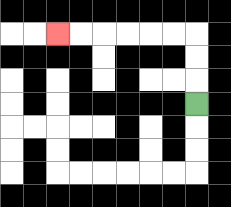{'start': '[8, 4]', 'end': '[2, 1]', 'path_directions': 'U,U,U,L,L,L,L,L,L', 'path_coordinates': '[[8, 4], [8, 3], [8, 2], [8, 1], [7, 1], [6, 1], [5, 1], [4, 1], [3, 1], [2, 1]]'}